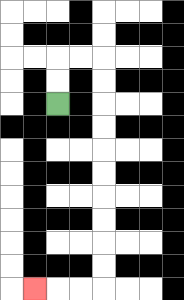{'start': '[2, 4]', 'end': '[1, 12]', 'path_directions': 'U,U,R,R,D,D,D,D,D,D,D,D,D,D,L,L,L', 'path_coordinates': '[[2, 4], [2, 3], [2, 2], [3, 2], [4, 2], [4, 3], [4, 4], [4, 5], [4, 6], [4, 7], [4, 8], [4, 9], [4, 10], [4, 11], [4, 12], [3, 12], [2, 12], [1, 12]]'}